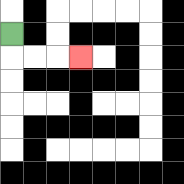{'start': '[0, 1]', 'end': '[3, 2]', 'path_directions': 'D,R,R,R', 'path_coordinates': '[[0, 1], [0, 2], [1, 2], [2, 2], [3, 2]]'}